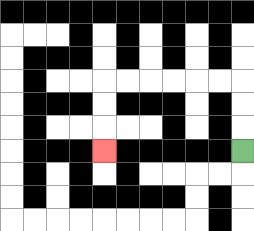{'start': '[10, 6]', 'end': '[4, 6]', 'path_directions': 'U,U,U,L,L,L,L,L,L,D,D,D', 'path_coordinates': '[[10, 6], [10, 5], [10, 4], [10, 3], [9, 3], [8, 3], [7, 3], [6, 3], [5, 3], [4, 3], [4, 4], [4, 5], [4, 6]]'}